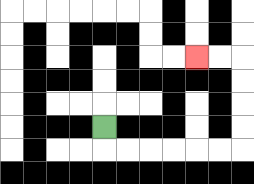{'start': '[4, 5]', 'end': '[8, 2]', 'path_directions': 'D,R,R,R,R,R,R,U,U,U,U,L,L', 'path_coordinates': '[[4, 5], [4, 6], [5, 6], [6, 6], [7, 6], [8, 6], [9, 6], [10, 6], [10, 5], [10, 4], [10, 3], [10, 2], [9, 2], [8, 2]]'}